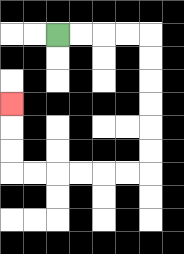{'start': '[2, 1]', 'end': '[0, 4]', 'path_directions': 'R,R,R,R,D,D,D,D,D,D,L,L,L,L,L,L,U,U,U', 'path_coordinates': '[[2, 1], [3, 1], [4, 1], [5, 1], [6, 1], [6, 2], [6, 3], [6, 4], [6, 5], [6, 6], [6, 7], [5, 7], [4, 7], [3, 7], [2, 7], [1, 7], [0, 7], [0, 6], [0, 5], [0, 4]]'}